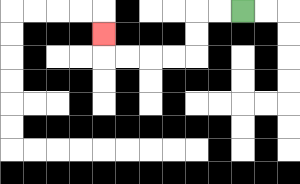{'start': '[10, 0]', 'end': '[4, 1]', 'path_directions': 'L,L,D,D,L,L,L,L,U', 'path_coordinates': '[[10, 0], [9, 0], [8, 0], [8, 1], [8, 2], [7, 2], [6, 2], [5, 2], [4, 2], [4, 1]]'}